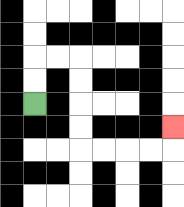{'start': '[1, 4]', 'end': '[7, 5]', 'path_directions': 'U,U,R,R,D,D,D,D,R,R,R,R,U', 'path_coordinates': '[[1, 4], [1, 3], [1, 2], [2, 2], [3, 2], [3, 3], [3, 4], [3, 5], [3, 6], [4, 6], [5, 6], [6, 6], [7, 6], [7, 5]]'}